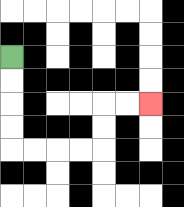{'start': '[0, 2]', 'end': '[6, 4]', 'path_directions': 'D,D,D,D,R,R,R,R,U,U,R,R', 'path_coordinates': '[[0, 2], [0, 3], [0, 4], [0, 5], [0, 6], [1, 6], [2, 6], [3, 6], [4, 6], [4, 5], [4, 4], [5, 4], [6, 4]]'}